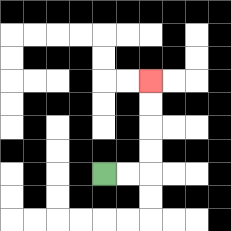{'start': '[4, 7]', 'end': '[6, 3]', 'path_directions': 'R,R,U,U,U,U', 'path_coordinates': '[[4, 7], [5, 7], [6, 7], [6, 6], [6, 5], [6, 4], [6, 3]]'}